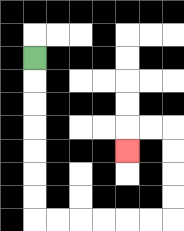{'start': '[1, 2]', 'end': '[5, 6]', 'path_directions': 'D,D,D,D,D,D,D,R,R,R,R,R,R,U,U,U,U,L,L,D', 'path_coordinates': '[[1, 2], [1, 3], [1, 4], [1, 5], [1, 6], [1, 7], [1, 8], [1, 9], [2, 9], [3, 9], [4, 9], [5, 9], [6, 9], [7, 9], [7, 8], [7, 7], [7, 6], [7, 5], [6, 5], [5, 5], [5, 6]]'}